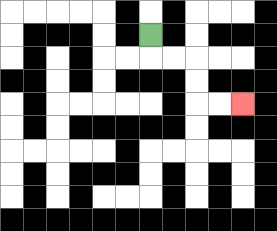{'start': '[6, 1]', 'end': '[10, 4]', 'path_directions': 'D,R,R,D,D,R,R', 'path_coordinates': '[[6, 1], [6, 2], [7, 2], [8, 2], [8, 3], [8, 4], [9, 4], [10, 4]]'}